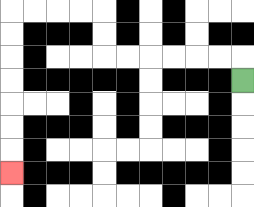{'start': '[10, 3]', 'end': '[0, 7]', 'path_directions': 'U,L,L,L,L,L,L,U,U,L,L,L,L,D,D,D,D,D,D,D', 'path_coordinates': '[[10, 3], [10, 2], [9, 2], [8, 2], [7, 2], [6, 2], [5, 2], [4, 2], [4, 1], [4, 0], [3, 0], [2, 0], [1, 0], [0, 0], [0, 1], [0, 2], [0, 3], [0, 4], [0, 5], [0, 6], [0, 7]]'}